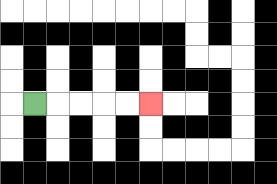{'start': '[1, 4]', 'end': '[6, 4]', 'path_directions': 'R,R,R,R,R', 'path_coordinates': '[[1, 4], [2, 4], [3, 4], [4, 4], [5, 4], [6, 4]]'}